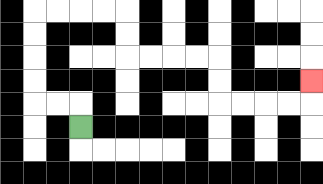{'start': '[3, 5]', 'end': '[13, 3]', 'path_directions': 'U,L,L,U,U,U,U,R,R,R,R,D,D,R,R,R,R,D,D,R,R,R,R,U', 'path_coordinates': '[[3, 5], [3, 4], [2, 4], [1, 4], [1, 3], [1, 2], [1, 1], [1, 0], [2, 0], [3, 0], [4, 0], [5, 0], [5, 1], [5, 2], [6, 2], [7, 2], [8, 2], [9, 2], [9, 3], [9, 4], [10, 4], [11, 4], [12, 4], [13, 4], [13, 3]]'}